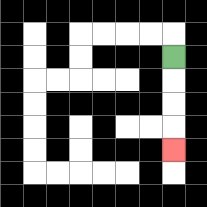{'start': '[7, 2]', 'end': '[7, 6]', 'path_directions': 'D,D,D,D', 'path_coordinates': '[[7, 2], [7, 3], [7, 4], [7, 5], [7, 6]]'}